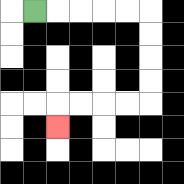{'start': '[1, 0]', 'end': '[2, 5]', 'path_directions': 'R,R,R,R,R,D,D,D,D,L,L,L,L,D', 'path_coordinates': '[[1, 0], [2, 0], [3, 0], [4, 0], [5, 0], [6, 0], [6, 1], [6, 2], [6, 3], [6, 4], [5, 4], [4, 4], [3, 4], [2, 4], [2, 5]]'}